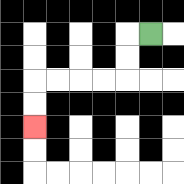{'start': '[6, 1]', 'end': '[1, 5]', 'path_directions': 'L,D,D,L,L,L,L,D,D', 'path_coordinates': '[[6, 1], [5, 1], [5, 2], [5, 3], [4, 3], [3, 3], [2, 3], [1, 3], [1, 4], [1, 5]]'}